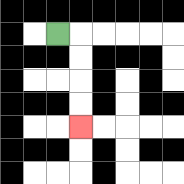{'start': '[2, 1]', 'end': '[3, 5]', 'path_directions': 'R,D,D,D,D', 'path_coordinates': '[[2, 1], [3, 1], [3, 2], [3, 3], [3, 4], [3, 5]]'}